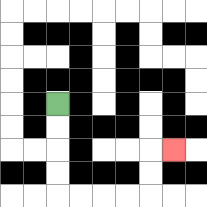{'start': '[2, 4]', 'end': '[7, 6]', 'path_directions': 'D,D,D,D,R,R,R,R,U,U,R', 'path_coordinates': '[[2, 4], [2, 5], [2, 6], [2, 7], [2, 8], [3, 8], [4, 8], [5, 8], [6, 8], [6, 7], [6, 6], [7, 6]]'}